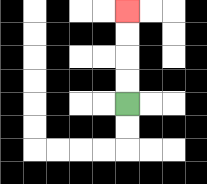{'start': '[5, 4]', 'end': '[5, 0]', 'path_directions': 'U,U,U,U', 'path_coordinates': '[[5, 4], [5, 3], [5, 2], [5, 1], [5, 0]]'}